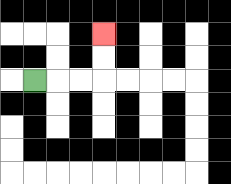{'start': '[1, 3]', 'end': '[4, 1]', 'path_directions': 'R,R,R,U,U', 'path_coordinates': '[[1, 3], [2, 3], [3, 3], [4, 3], [4, 2], [4, 1]]'}